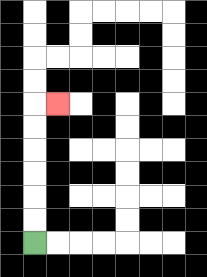{'start': '[1, 10]', 'end': '[2, 4]', 'path_directions': 'U,U,U,U,U,U,R', 'path_coordinates': '[[1, 10], [1, 9], [1, 8], [1, 7], [1, 6], [1, 5], [1, 4], [2, 4]]'}